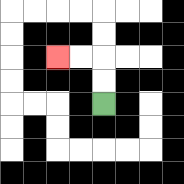{'start': '[4, 4]', 'end': '[2, 2]', 'path_directions': 'U,U,L,L', 'path_coordinates': '[[4, 4], [4, 3], [4, 2], [3, 2], [2, 2]]'}